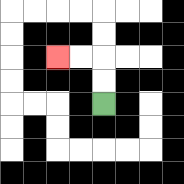{'start': '[4, 4]', 'end': '[2, 2]', 'path_directions': 'U,U,L,L', 'path_coordinates': '[[4, 4], [4, 3], [4, 2], [3, 2], [2, 2]]'}